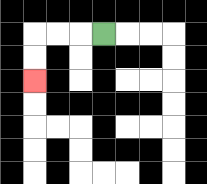{'start': '[4, 1]', 'end': '[1, 3]', 'path_directions': 'L,L,L,D,D', 'path_coordinates': '[[4, 1], [3, 1], [2, 1], [1, 1], [1, 2], [1, 3]]'}